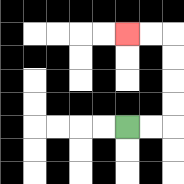{'start': '[5, 5]', 'end': '[5, 1]', 'path_directions': 'R,R,U,U,U,U,L,L', 'path_coordinates': '[[5, 5], [6, 5], [7, 5], [7, 4], [7, 3], [7, 2], [7, 1], [6, 1], [5, 1]]'}